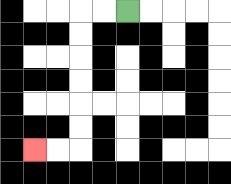{'start': '[5, 0]', 'end': '[1, 6]', 'path_directions': 'L,L,D,D,D,D,D,D,L,L', 'path_coordinates': '[[5, 0], [4, 0], [3, 0], [3, 1], [3, 2], [3, 3], [3, 4], [3, 5], [3, 6], [2, 6], [1, 6]]'}